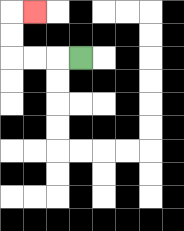{'start': '[3, 2]', 'end': '[1, 0]', 'path_directions': 'L,L,L,U,U,R', 'path_coordinates': '[[3, 2], [2, 2], [1, 2], [0, 2], [0, 1], [0, 0], [1, 0]]'}